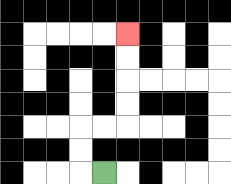{'start': '[4, 7]', 'end': '[5, 1]', 'path_directions': 'L,U,U,R,R,U,U,U,U', 'path_coordinates': '[[4, 7], [3, 7], [3, 6], [3, 5], [4, 5], [5, 5], [5, 4], [5, 3], [5, 2], [5, 1]]'}